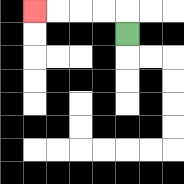{'start': '[5, 1]', 'end': '[1, 0]', 'path_directions': 'U,L,L,L,L', 'path_coordinates': '[[5, 1], [5, 0], [4, 0], [3, 0], [2, 0], [1, 0]]'}